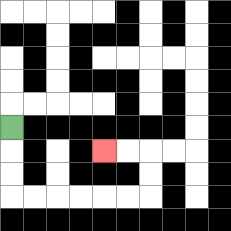{'start': '[0, 5]', 'end': '[4, 6]', 'path_directions': 'D,D,D,R,R,R,R,R,R,U,U,L,L', 'path_coordinates': '[[0, 5], [0, 6], [0, 7], [0, 8], [1, 8], [2, 8], [3, 8], [4, 8], [5, 8], [6, 8], [6, 7], [6, 6], [5, 6], [4, 6]]'}